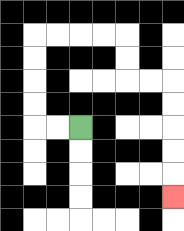{'start': '[3, 5]', 'end': '[7, 8]', 'path_directions': 'L,L,U,U,U,U,R,R,R,R,D,D,R,R,D,D,D,D,D', 'path_coordinates': '[[3, 5], [2, 5], [1, 5], [1, 4], [1, 3], [1, 2], [1, 1], [2, 1], [3, 1], [4, 1], [5, 1], [5, 2], [5, 3], [6, 3], [7, 3], [7, 4], [7, 5], [7, 6], [7, 7], [7, 8]]'}